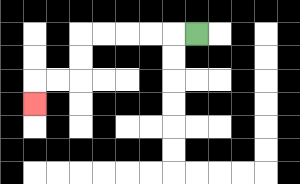{'start': '[8, 1]', 'end': '[1, 4]', 'path_directions': 'L,L,L,L,L,D,D,L,L,D', 'path_coordinates': '[[8, 1], [7, 1], [6, 1], [5, 1], [4, 1], [3, 1], [3, 2], [3, 3], [2, 3], [1, 3], [1, 4]]'}